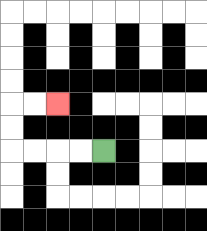{'start': '[4, 6]', 'end': '[2, 4]', 'path_directions': 'L,L,L,L,U,U,R,R', 'path_coordinates': '[[4, 6], [3, 6], [2, 6], [1, 6], [0, 6], [0, 5], [0, 4], [1, 4], [2, 4]]'}